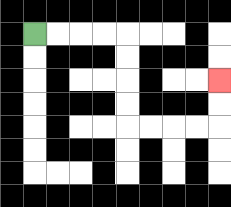{'start': '[1, 1]', 'end': '[9, 3]', 'path_directions': 'R,R,R,R,D,D,D,D,R,R,R,R,U,U', 'path_coordinates': '[[1, 1], [2, 1], [3, 1], [4, 1], [5, 1], [5, 2], [5, 3], [5, 4], [5, 5], [6, 5], [7, 5], [8, 5], [9, 5], [9, 4], [9, 3]]'}